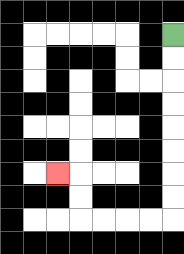{'start': '[7, 1]', 'end': '[2, 7]', 'path_directions': 'D,D,D,D,D,D,D,D,L,L,L,L,U,U,L', 'path_coordinates': '[[7, 1], [7, 2], [7, 3], [7, 4], [7, 5], [7, 6], [7, 7], [7, 8], [7, 9], [6, 9], [5, 9], [4, 9], [3, 9], [3, 8], [3, 7], [2, 7]]'}